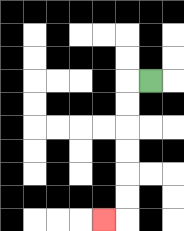{'start': '[6, 3]', 'end': '[4, 9]', 'path_directions': 'L,D,D,D,D,D,D,L', 'path_coordinates': '[[6, 3], [5, 3], [5, 4], [5, 5], [5, 6], [5, 7], [5, 8], [5, 9], [4, 9]]'}